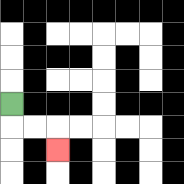{'start': '[0, 4]', 'end': '[2, 6]', 'path_directions': 'D,R,R,D', 'path_coordinates': '[[0, 4], [0, 5], [1, 5], [2, 5], [2, 6]]'}